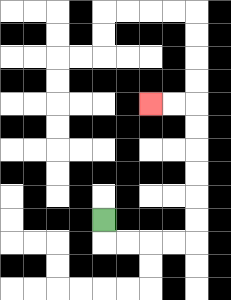{'start': '[4, 9]', 'end': '[6, 4]', 'path_directions': 'D,R,R,R,R,U,U,U,U,U,U,L,L', 'path_coordinates': '[[4, 9], [4, 10], [5, 10], [6, 10], [7, 10], [8, 10], [8, 9], [8, 8], [8, 7], [8, 6], [8, 5], [8, 4], [7, 4], [6, 4]]'}